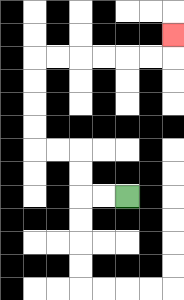{'start': '[5, 8]', 'end': '[7, 1]', 'path_directions': 'L,L,U,U,L,L,U,U,U,U,R,R,R,R,R,R,U', 'path_coordinates': '[[5, 8], [4, 8], [3, 8], [3, 7], [3, 6], [2, 6], [1, 6], [1, 5], [1, 4], [1, 3], [1, 2], [2, 2], [3, 2], [4, 2], [5, 2], [6, 2], [7, 2], [7, 1]]'}